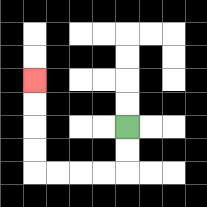{'start': '[5, 5]', 'end': '[1, 3]', 'path_directions': 'D,D,L,L,L,L,U,U,U,U', 'path_coordinates': '[[5, 5], [5, 6], [5, 7], [4, 7], [3, 7], [2, 7], [1, 7], [1, 6], [1, 5], [1, 4], [1, 3]]'}